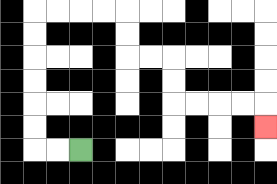{'start': '[3, 6]', 'end': '[11, 5]', 'path_directions': 'L,L,U,U,U,U,U,U,R,R,R,R,D,D,R,R,D,D,R,R,R,R,D', 'path_coordinates': '[[3, 6], [2, 6], [1, 6], [1, 5], [1, 4], [1, 3], [1, 2], [1, 1], [1, 0], [2, 0], [3, 0], [4, 0], [5, 0], [5, 1], [5, 2], [6, 2], [7, 2], [7, 3], [7, 4], [8, 4], [9, 4], [10, 4], [11, 4], [11, 5]]'}